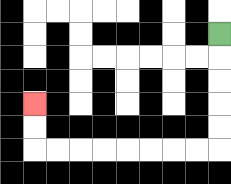{'start': '[9, 1]', 'end': '[1, 4]', 'path_directions': 'D,D,D,D,D,L,L,L,L,L,L,L,L,U,U', 'path_coordinates': '[[9, 1], [9, 2], [9, 3], [9, 4], [9, 5], [9, 6], [8, 6], [7, 6], [6, 6], [5, 6], [4, 6], [3, 6], [2, 6], [1, 6], [1, 5], [1, 4]]'}